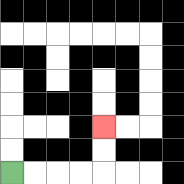{'start': '[0, 7]', 'end': '[4, 5]', 'path_directions': 'R,R,R,R,U,U', 'path_coordinates': '[[0, 7], [1, 7], [2, 7], [3, 7], [4, 7], [4, 6], [4, 5]]'}